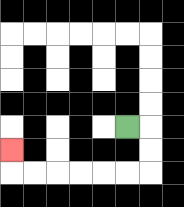{'start': '[5, 5]', 'end': '[0, 6]', 'path_directions': 'R,D,D,L,L,L,L,L,L,U', 'path_coordinates': '[[5, 5], [6, 5], [6, 6], [6, 7], [5, 7], [4, 7], [3, 7], [2, 7], [1, 7], [0, 7], [0, 6]]'}